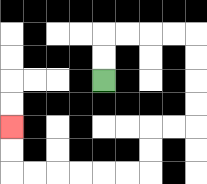{'start': '[4, 3]', 'end': '[0, 5]', 'path_directions': 'U,U,R,R,R,R,D,D,D,D,L,L,D,D,L,L,L,L,L,L,U,U', 'path_coordinates': '[[4, 3], [4, 2], [4, 1], [5, 1], [6, 1], [7, 1], [8, 1], [8, 2], [8, 3], [8, 4], [8, 5], [7, 5], [6, 5], [6, 6], [6, 7], [5, 7], [4, 7], [3, 7], [2, 7], [1, 7], [0, 7], [0, 6], [0, 5]]'}